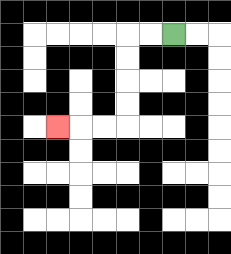{'start': '[7, 1]', 'end': '[2, 5]', 'path_directions': 'L,L,D,D,D,D,L,L,L', 'path_coordinates': '[[7, 1], [6, 1], [5, 1], [5, 2], [5, 3], [5, 4], [5, 5], [4, 5], [3, 5], [2, 5]]'}